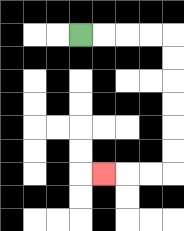{'start': '[3, 1]', 'end': '[4, 7]', 'path_directions': 'R,R,R,R,D,D,D,D,D,D,L,L,L', 'path_coordinates': '[[3, 1], [4, 1], [5, 1], [6, 1], [7, 1], [7, 2], [7, 3], [7, 4], [7, 5], [7, 6], [7, 7], [6, 7], [5, 7], [4, 7]]'}